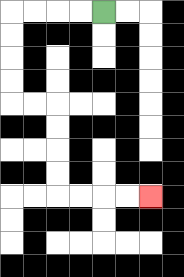{'start': '[4, 0]', 'end': '[6, 8]', 'path_directions': 'L,L,L,L,D,D,D,D,R,R,D,D,D,D,R,R,R,R', 'path_coordinates': '[[4, 0], [3, 0], [2, 0], [1, 0], [0, 0], [0, 1], [0, 2], [0, 3], [0, 4], [1, 4], [2, 4], [2, 5], [2, 6], [2, 7], [2, 8], [3, 8], [4, 8], [5, 8], [6, 8]]'}